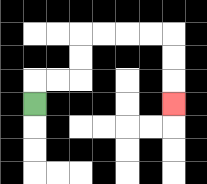{'start': '[1, 4]', 'end': '[7, 4]', 'path_directions': 'U,R,R,U,U,R,R,R,R,D,D,D', 'path_coordinates': '[[1, 4], [1, 3], [2, 3], [3, 3], [3, 2], [3, 1], [4, 1], [5, 1], [6, 1], [7, 1], [7, 2], [7, 3], [7, 4]]'}